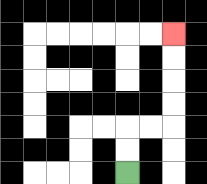{'start': '[5, 7]', 'end': '[7, 1]', 'path_directions': 'U,U,R,R,U,U,U,U', 'path_coordinates': '[[5, 7], [5, 6], [5, 5], [6, 5], [7, 5], [7, 4], [7, 3], [7, 2], [7, 1]]'}